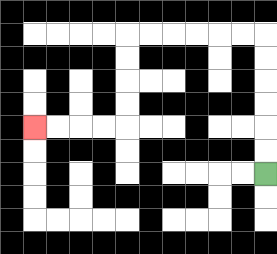{'start': '[11, 7]', 'end': '[1, 5]', 'path_directions': 'U,U,U,U,U,U,L,L,L,L,L,L,D,D,D,D,L,L,L,L', 'path_coordinates': '[[11, 7], [11, 6], [11, 5], [11, 4], [11, 3], [11, 2], [11, 1], [10, 1], [9, 1], [8, 1], [7, 1], [6, 1], [5, 1], [5, 2], [5, 3], [5, 4], [5, 5], [4, 5], [3, 5], [2, 5], [1, 5]]'}